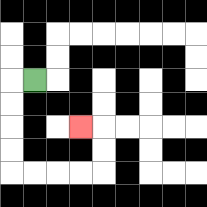{'start': '[1, 3]', 'end': '[3, 5]', 'path_directions': 'L,D,D,D,D,R,R,R,R,U,U,L', 'path_coordinates': '[[1, 3], [0, 3], [0, 4], [0, 5], [0, 6], [0, 7], [1, 7], [2, 7], [3, 7], [4, 7], [4, 6], [4, 5], [3, 5]]'}